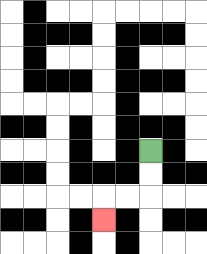{'start': '[6, 6]', 'end': '[4, 9]', 'path_directions': 'D,D,L,L,D', 'path_coordinates': '[[6, 6], [6, 7], [6, 8], [5, 8], [4, 8], [4, 9]]'}